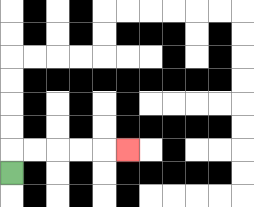{'start': '[0, 7]', 'end': '[5, 6]', 'path_directions': 'U,R,R,R,R,R', 'path_coordinates': '[[0, 7], [0, 6], [1, 6], [2, 6], [3, 6], [4, 6], [5, 6]]'}